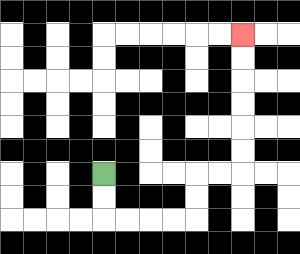{'start': '[4, 7]', 'end': '[10, 1]', 'path_directions': 'D,D,R,R,R,R,U,U,R,R,U,U,U,U,U,U', 'path_coordinates': '[[4, 7], [4, 8], [4, 9], [5, 9], [6, 9], [7, 9], [8, 9], [8, 8], [8, 7], [9, 7], [10, 7], [10, 6], [10, 5], [10, 4], [10, 3], [10, 2], [10, 1]]'}